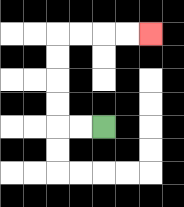{'start': '[4, 5]', 'end': '[6, 1]', 'path_directions': 'L,L,U,U,U,U,R,R,R,R', 'path_coordinates': '[[4, 5], [3, 5], [2, 5], [2, 4], [2, 3], [2, 2], [2, 1], [3, 1], [4, 1], [5, 1], [6, 1]]'}